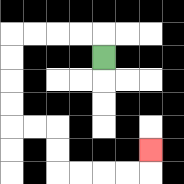{'start': '[4, 2]', 'end': '[6, 6]', 'path_directions': 'U,L,L,L,L,D,D,D,D,R,R,D,D,R,R,R,R,U', 'path_coordinates': '[[4, 2], [4, 1], [3, 1], [2, 1], [1, 1], [0, 1], [0, 2], [0, 3], [0, 4], [0, 5], [1, 5], [2, 5], [2, 6], [2, 7], [3, 7], [4, 7], [5, 7], [6, 7], [6, 6]]'}